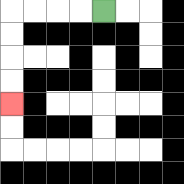{'start': '[4, 0]', 'end': '[0, 4]', 'path_directions': 'L,L,L,L,D,D,D,D', 'path_coordinates': '[[4, 0], [3, 0], [2, 0], [1, 0], [0, 0], [0, 1], [0, 2], [0, 3], [0, 4]]'}